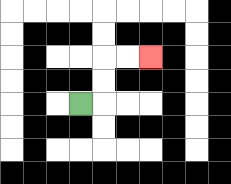{'start': '[3, 4]', 'end': '[6, 2]', 'path_directions': 'R,U,U,R,R', 'path_coordinates': '[[3, 4], [4, 4], [4, 3], [4, 2], [5, 2], [6, 2]]'}